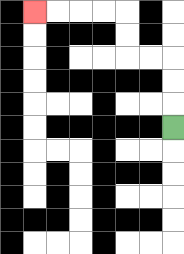{'start': '[7, 5]', 'end': '[1, 0]', 'path_directions': 'U,U,U,L,L,U,U,L,L,L,L', 'path_coordinates': '[[7, 5], [7, 4], [7, 3], [7, 2], [6, 2], [5, 2], [5, 1], [5, 0], [4, 0], [3, 0], [2, 0], [1, 0]]'}